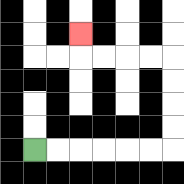{'start': '[1, 6]', 'end': '[3, 1]', 'path_directions': 'R,R,R,R,R,R,U,U,U,U,L,L,L,L,U', 'path_coordinates': '[[1, 6], [2, 6], [3, 6], [4, 6], [5, 6], [6, 6], [7, 6], [7, 5], [7, 4], [7, 3], [7, 2], [6, 2], [5, 2], [4, 2], [3, 2], [3, 1]]'}